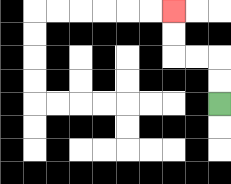{'start': '[9, 4]', 'end': '[7, 0]', 'path_directions': 'U,U,L,L,U,U', 'path_coordinates': '[[9, 4], [9, 3], [9, 2], [8, 2], [7, 2], [7, 1], [7, 0]]'}